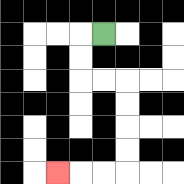{'start': '[4, 1]', 'end': '[2, 7]', 'path_directions': 'L,D,D,R,R,D,D,D,D,L,L,L', 'path_coordinates': '[[4, 1], [3, 1], [3, 2], [3, 3], [4, 3], [5, 3], [5, 4], [5, 5], [5, 6], [5, 7], [4, 7], [3, 7], [2, 7]]'}